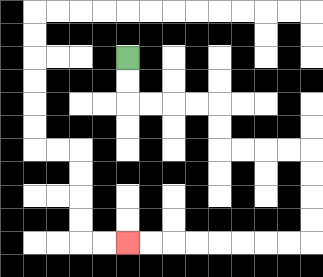{'start': '[5, 2]', 'end': '[5, 10]', 'path_directions': 'D,D,R,R,R,R,D,D,R,R,R,R,D,D,D,D,L,L,L,L,L,L,L,L', 'path_coordinates': '[[5, 2], [5, 3], [5, 4], [6, 4], [7, 4], [8, 4], [9, 4], [9, 5], [9, 6], [10, 6], [11, 6], [12, 6], [13, 6], [13, 7], [13, 8], [13, 9], [13, 10], [12, 10], [11, 10], [10, 10], [9, 10], [8, 10], [7, 10], [6, 10], [5, 10]]'}